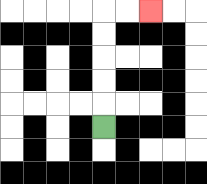{'start': '[4, 5]', 'end': '[6, 0]', 'path_directions': 'U,U,U,U,U,R,R', 'path_coordinates': '[[4, 5], [4, 4], [4, 3], [4, 2], [4, 1], [4, 0], [5, 0], [6, 0]]'}